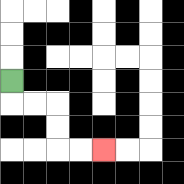{'start': '[0, 3]', 'end': '[4, 6]', 'path_directions': 'D,R,R,D,D,R,R', 'path_coordinates': '[[0, 3], [0, 4], [1, 4], [2, 4], [2, 5], [2, 6], [3, 6], [4, 6]]'}